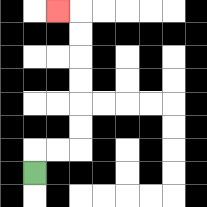{'start': '[1, 7]', 'end': '[2, 0]', 'path_directions': 'U,R,R,U,U,U,U,U,U,L', 'path_coordinates': '[[1, 7], [1, 6], [2, 6], [3, 6], [3, 5], [3, 4], [3, 3], [3, 2], [3, 1], [3, 0], [2, 0]]'}